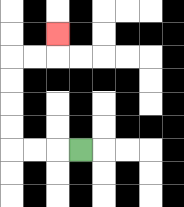{'start': '[3, 6]', 'end': '[2, 1]', 'path_directions': 'L,L,L,U,U,U,U,R,R,U', 'path_coordinates': '[[3, 6], [2, 6], [1, 6], [0, 6], [0, 5], [0, 4], [0, 3], [0, 2], [1, 2], [2, 2], [2, 1]]'}